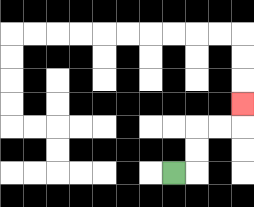{'start': '[7, 7]', 'end': '[10, 4]', 'path_directions': 'R,U,U,R,R,U', 'path_coordinates': '[[7, 7], [8, 7], [8, 6], [8, 5], [9, 5], [10, 5], [10, 4]]'}